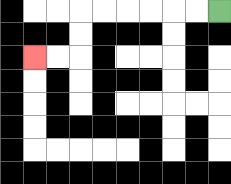{'start': '[9, 0]', 'end': '[1, 2]', 'path_directions': 'L,L,L,L,L,L,D,D,L,L', 'path_coordinates': '[[9, 0], [8, 0], [7, 0], [6, 0], [5, 0], [4, 0], [3, 0], [3, 1], [3, 2], [2, 2], [1, 2]]'}